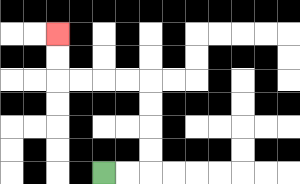{'start': '[4, 7]', 'end': '[2, 1]', 'path_directions': 'R,R,U,U,U,U,L,L,L,L,U,U', 'path_coordinates': '[[4, 7], [5, 7], [6, 7], [6, 6], [6, 5], [6, 4], [6, 3], [5, 3], [4, 3], [3, 3], [2, 3], [2, 2], [2, 1]]'}